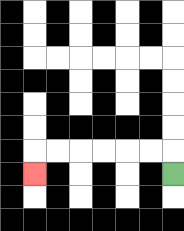{'start': '[7, 7]', 'end': '[1, 7]', 'path_directions': 'U,L,L,L,L,L,L,D', 'path_coordinates': '[[7, 7], [7, 6], [6, 6], [5, 6], [4, 6], [3, 6], [2, 6], [1, 6], [1, 7]]'}